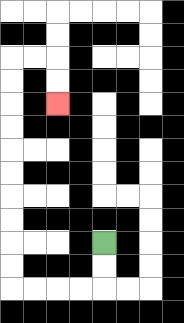{'start': '[4, 10]', 'end': '[2, 4]', 'path_directions': 'D,D,L,L,L,L,U,U,U,U,U,U,U,U,U,U,R,R,D,D', 'path_coordinates': '[[4, 10], [4, 11], [4, 12], [3, 12], [2, 12], [1, 12], [0, 12], [0, 11], [0, 10], [0, 9], [0, 8], [0, 7], [0, 6], [0, 5], [0, 4], [0, 3], [0, 2], [1, 2], [2, 2], [2, 3], [2, 4]]'}